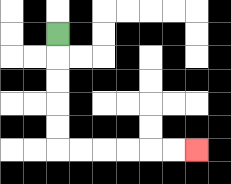{'start': '[2, 1]', 'end': '[8, 6]', 'path_directions': 'D,D,D,D,D,R,R,R,R,R,R', 'path_coordinates': '[[2, 1], [2, 2], [2, 3], [2, 4], [2, 5], [2, 6], [3, 6], [4, 6], [5, 6], [6, 6], [7, 6], [8, 6]]'}